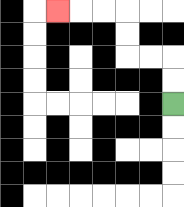{'start': '[7, 4]', 'end': '[2, 0]', 'path_directions': 'U,U,L,L,U,U,L,L,L', 'path_coordinates': '[[7, 4], [7, 3], [7, 2], [6, 2], [5, 2], [5, 1], [5, 0], [4, 0], [3, 0], [2, 0]]'}